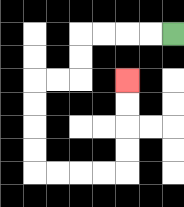{'start': '[7, 1]', 'end': '[5, 3]', 'path_directions': 'L,L,L,L,D,D,L,L,D,D,D,D,R,R,R,R,U,U,U,U', 'path_coordinates': '[[7, 1], [6, 1], [5, 1], [4, 1], [3, 1], [3, 2], [3, 3], [2, 3], [1, 3], [1, 4], [1, 5], [1, 6], [1, 7], [2, 7], [3, 7], [4, 7], [5, 7], [5, 6], [5, 5], [5, 4], [5, 3]]'}